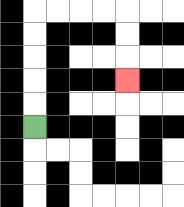{'start': '[1, 5]', 'end': '[5, 3]', 'path_directions': 'U,U,U,U,U,R,R,R,R,D,D,D', 'path_coordinates': '[[1, 5], [1, 4], [1, 3], [1, 2], [1, 1], [1, 0], [2, 0], [3, 0], [4, 0], [5, 0], [5, 1], [5, 2], [5, 3]]'}